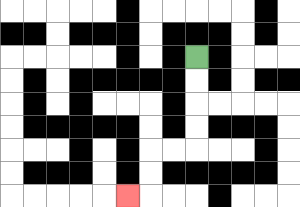{'start': '[8, 2]', 'end': '[5, 8]', 'path_directions': 'D,D,D,D,L,L,D,D,L', 'path_coordinates': '[[8, 2], [8, 3], [8, 4], [8, 5], [8, 6], [7, 6], [6, 6], [6, 7], [6, 8], [5, 8]]'}